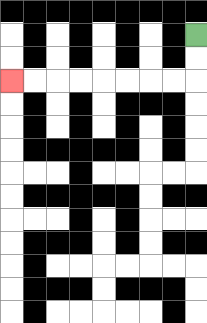{'start': '[8, 1]', 'end': '[0, 3]', 'path_directions': 'D,D,L,L,L,L,L,L,L,L', 'path_coordinates': '[[8, 1], [8, 2], [8, 3], [7, 3], [6, 3], [5, 3], [4, 3], [3, 3], [2, 3], [1, 3], [0, 3]]'}